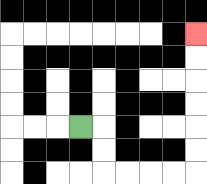{'start': '[3, 5]', 'end': '[8, 1]', 'path_directions': 'R,D,D,R,R,R,R,U,U,U,U,U,U', 'path_coordinates': '[[3, 5], [4, 5], [4, 6], [4, 7], [5, 7], [6, 7], [7, 7], [8, 7], [8, 6], [8, 5], [8, 4], [8, 3], [8, 2], [8, 1]]'}